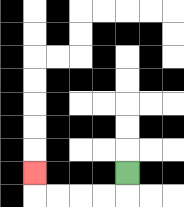{'start': '[5, 7]', 'end': '[1, 7]', 'path_directions': 'D,L,L,L,L,U', 'path_coordinates': '[[5, 7], [5, 8], [4, 8], [3, 8], [2, 8], [1, 8], [1, 7]]'}